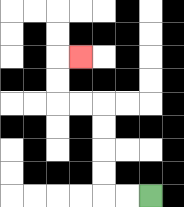{'start': '[6, 8]', 'end': '[3, 2]', 'path_directions': 'L,L,U,U,U,U,L,L,U,U,R', 'path_coordinates': '[[6, 8], [5, 8], [4, 8], [4, 7], [4, 6], [4, 5], [4, 4], [3, 4], [2, 4], [2, 3], [2, 2], [3, 2]]'}